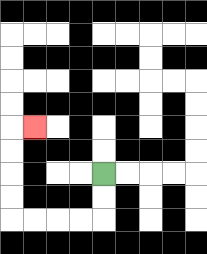{'start': '[4, 7]', 'end': '[1, 5]', 'path_directions': 'D,D,L,L,L,L,U,U,U,U,R', 'path_coordinates': '[[4, 7], [4, 8], [4, 9], [3, 9], [2, 9], [1, 9], [0, 9], [0, 8], [0, 7], [0, 6], [0, 5], [1, 5]]'}